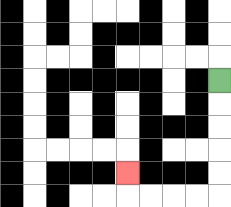{'start': '[9, 3]', 'end': '[5, 7]', 'path_directions': 'D,D,D,D,D,L,L,L,L,U', 'path_coordinates': '[[9, 3], [9, 4], [9, 5], [9, 6], [9, 7], [9, 8], [8, 8], [7, 8], [6, 8], [5, 8], [5, 7]]'}